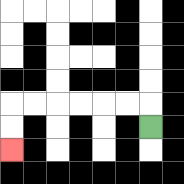{'start': '[6, 5]', 'end': '[0, 6]', 'path_directions': 'U,L,L,L,L,L,L,D,D', 'path_coordinates': '[[6, 5], [6, 4], [5, 4], [4, 4], [3, 4], [2, 4], [1, 4], [0, 4], [0, 5], [0, 6]]'}